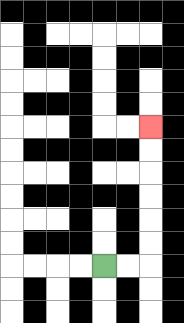{'start': '[4, 11]', 'end': '[6, 5]', 'path_directions': 'R,R,U,U,U,U,U,U', 'path_coordinates': '[[4, 11], [5, 11], [6, 11], [6, 10], [6, 9], [6, 8], [6, 7], [6, 6], [6, 5]]'}